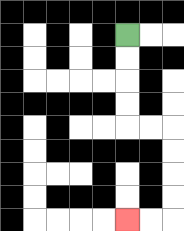{'start': '[5, 1]', 'end': '[5, 9]', 'path_directions': 'D,D,D,D,R,R,D,D,D,D,L,L', 'path_coordinates': '[[5, 1], [5, 2], [5, 3], [5, 4], [5, 5], [6, 5], [7, 5], [7, 6], [7, 7], [7, 8], [7, 9], [6, 9], [5, 9]]'}